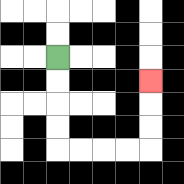{'start': '[2, 2]', 'end': '[6, 3]', 'path_directions': 'D,D,D,D,R,R,R,R,U,U,U', 'path_coordinates': '[[2, 2], [2, 3], [2, 4], [2, 5], [2, 6], [3, 6], [4, 6], [5, 6], [6, 6], [6, 5], [6, 4], [6, 3]]'}